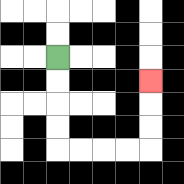{'start': '[2, 2]', 'end': '[6, 3]', 'path_directions': 'D,D,D,D,R,R,R,R,U,U,U', 'path_coordinates': '[[2, 2], [2, 3], [2, 4], [2, 5], [2, 6], [3, 6], [4, 6], [5, 6], [6, 6], [6, 5], [6, 4], [6, 3]]'}